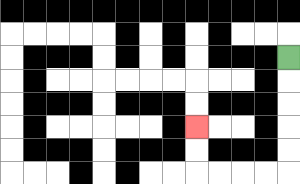{'start': '[12, 2]', 'end': '[8, 5]', 'path_directions': 'D,D,D,D,D,L,L,L,L,U,U', 'path_coordinates': '[[12, 2], [12, 3], [12, 4], [12, 5], [12, 6], [12, 7], [11, 7], [10, 7], [9, 7], [8, 7], [8, 6], [8, 5]]'}